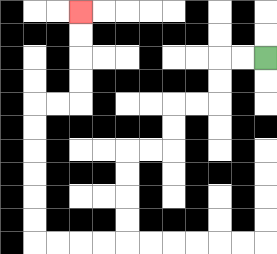{'start': '[11, 2]', 'end': '[3, 0]', 'path_directions': 'L,L,D,D,L,L,D,D,L,L,D,D,D,D,L,L,L,L,U,U,U,U,U,U,R,R,U,U,U,U', 'path_coordinates': '[[11, 2], [10, 2], [9, 2], [9, 3], [9, 4], [8, 4], [7, 4], [7, 5], [7, 6], [6, 6], [5, 6], [5, 7], [5, 8], [5, 9], [5, 10], [4, 10], [3, 10], [2, 10], [1, 10], [1, 9], [1, 8], [1, 7], [1, 6], [1, 5], [1, 4], [2, 4], [3, 4], [3, 3], [3, 2], [3, 1], [3, 0]]'}